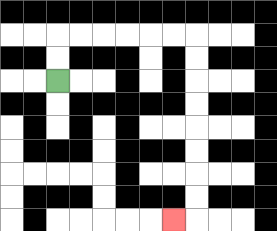{'start': '[2, 3]', 'end': '[7, 9]', 'path_directions': 'U,U,R,R,R,R,R,R,D,D,D,D,D,D,D,D,L', 'path_coordinates': '[[2, 3], [2, 2], [2, 1], [3, 1], [4, 1], [5, 1], [6, 1], [7, 1], [8, 1], [8, 2], [8, 3], [8, 4], [8, 5], [8, 6], [8, 7], [8, 8], [8, 9], [7, 9]]'}